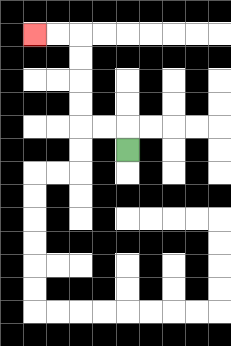{'start': '[5, 6]', 'end': '[1, 1]', 'path_directions': 'U,L,L,U,U,U,U,L,L', 'path_coordinates': '[[5, 6], [5, 5], [4, 5], [3, 5], [3, 4], [3, 3], [3, 2], [3, 1], [2, 1], [1, 1]]'}